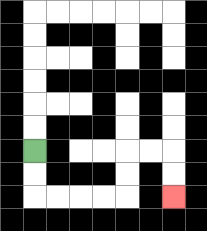{'start': '[1, 6]', 'end': '[7, 8]', 'path_directions': 'D,D,R,R,R,R,U,U,R,R,D,D', 'path_coordinates': '[[1, 6], [1, 7], [1, 8], [2, 8], [3, 8], [4, 8], [5, 8], [5, 7], [5, 6], [6, 6], [7, 6], [7, 7], [7, 8]]'}